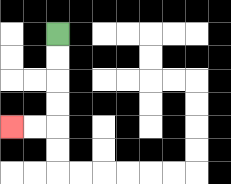{'start': '[2, 1]', 'end': '[0, 5]', 'path_directions': 'D,D,D,D,L,L', 'path_coordinates': '[[2, 1], [2, 2], [2, 3], [2, 4], [2, 5], [1, 5], [0, 5]]'}